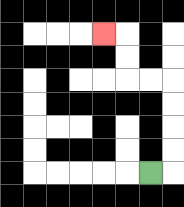{'start': '[6, 7]', 'end': '[4, 1]', 'path_directions': 'R,U,U,U,U,L,L,U,U,L', 'path_coordinates': '[[6, 7], [7, 7], [7, 6], [7, 5], [7, 4], [7, 3], [6, 3], [5, 3], [5, 2], [5, 1], [4, 1]]'}